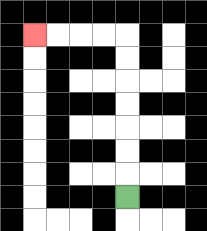{'start': '[5, 8]', 'end': '[1, 1]', 'path_directions': 'U,U,U,U,U,U,U,L,L,L,L', 'path_coordinates': '[[5, 8], [5, 7], [5, 6], [5, 5], [5, 4], [5, 3], [5, 2], [5, 1], [4, 1], [3, 1], [2, 1], [1, 1]]'}